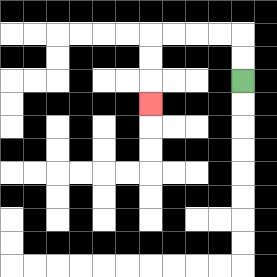{'start': '[10, 3]', 'end': '[6, 4]', 'path_directions': 'U,U,L,L,L,L,D,D,D', 'path_coordinates': '[[10, 3], [10, 2], [10, 1], [9, 1], [8, 1], [7, 1], [6, 1], [6, 2], [6, 3], [6, 4]]'}